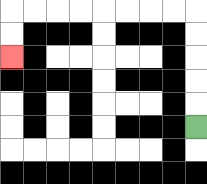{'start': '[8, 5]', 'end': '[0, 2]', 'path_directions': 'U,U,U,U,U,L,L,L,L,L,L,L,L,D,D', 'path_coordinates': '[[8, 5], [8, 4], [8, 3], [8, 2], [8, 1], [8, 0], [7, 0], [6, 0], [5, 0], [4, 0], [3, 0], [2, 0], [1, 0], [0, 0], [0, 1], [0, 2]]'}